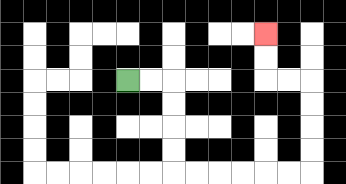{'start': '[5, 3]', 'end': '[11, 1]', 'path_directions': 'R,R,D,D,D,D,R,R,R,R,R,R,U,U,U,U,L,L,U,U', 'path_coordinates': '[[5, 3], [6, 3], [7, 3], [7, 4], [7, 5], [7, 6], [7, 7], [8, 7], [9, 7], [10, 7], [11, 7], [12, 7], [13, 7], [13, 6], [13, 5], [13, 4], [13, 3], [12, 3], [11, 3], [11, 2], [11, 1]]'}